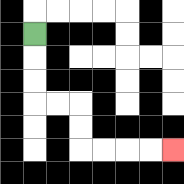{'start': '[1, 1]', 'end': '[7, 6]', 'path_directions': 'D,D,D,R,R,D,D,R,R,R,R', 'path_coordinates': '[[1, 1], [1, 2], [1, 3], [1, 4], [2, 4], [3, 4], [3, 5], [3, 6], [4, 6], [5, 6], [6, 6], [7, 6]]'}